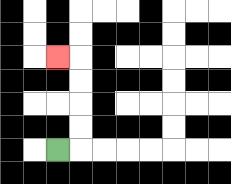{'start': '[2, 6]', 'end': '[2, 2]', 'path_directions': 'R,U,U,U,U,L', 'path_coordinates': '[[2, 6], [3, 6], [3, 5], [3, 4], [3, 3], [3, 2], [2, 2]]'}